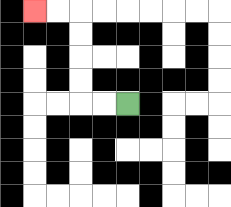{'start': '[5, 4]', 'end': '[1, 0]', 'path_directions': 'L,L,U,U,U,U,L,L', 'path_coordinates': '[[5, 4], [4, 4], [3, 4], [3, 3], [3, 2], [3, 1], [3, 0], [2, 0], [1, 0]]'}